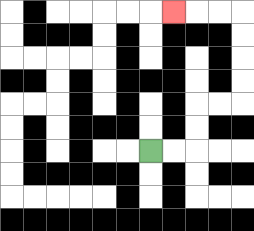{'start': '[6, 6]', 'end': '[7, 0]', 'path_directions': 'R,R,U,U,R,R,U,U,U,U,L,L,L', 'path_coordinates': '[[6, 6], [7, 6], [8, 6], [8, 5], [8, 4], [9, 4], [10, 4], [10, 3], [10, 2], [10, 1], [10, 0], [9, 0], [8, 0], [7, 0]]'}